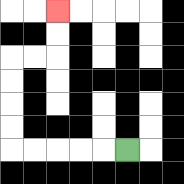{'start': '[5, 6]', 'end': '[2, 0]', 'path_directions': 'L,L,L,L,L,U,U,U,U,R,R,U,U', 'path_coordinates': '[[5, 6], [4, 6], [3, 6], [2, 6], [1, 6], [0, 6], [0, 5], [0, 4], [0, 3], [0, 2], [1, 2], [2, 2], [2, 1], [2, 0]]'}